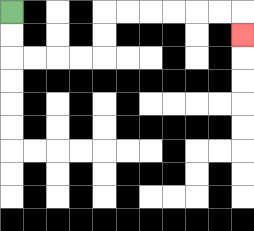{'start': '[0, 0]', 'end': '[10, 1]', 'path_directions': 'D,D,R,R,R,R,U,U,R,R,R,R,R,R,D', 'path_coordinates': '[[0, 0], [0, 1], [0, 2], [1, 2], [2, 2], [3, 2], [4, 2], [4, 1], [4, 0], [5, 0], [6, 0], [7, 0], [8, 0], [9, 0], [10, 0], [10, 1]]'}